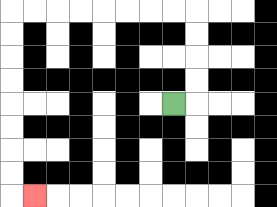{'start': '[7, 4]', 'end': '[1, 8]', 'path_directions': 'R,U,U,U,U,L,L,L,L,L,L,L,L,D,D,D,D,D,D,D,D,R', 'path_coordinates': '[[7, 4], [8, 4], [8, 3], [8, 2], [8, 1], [8, 0], [7, 0], [6, 0], [5, 0], [4, 0], [3, 0], [2, 0], [1, 0], [0, 0], [0, 1], [0, 2], [0, 3], [0, 4], [0, 5], [0, 6], [0, 7], [0, 8], [1, 8]]'}